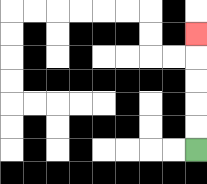{'start': '[8, 6]', 'end': '[8, 1]', 'path_directions': 'U,U,U,U,U', 'path_coordinates': '[[8, 6], [8, 5], [8, 4], [8, 3], [8, 2], [8, 1]]'}